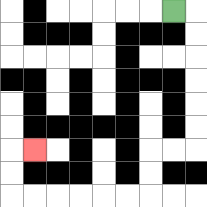{'start': '[7, 0]', 'end': '[1, 6]', 'path_directions': 'R,D,D,D,D,D,D,L,L,D,D,L,L,L,L,L,L,U,U,R', 'path_coordinates': '[[7, 0], [8, 0], [8, 1], [8, 2], [8, 3], [8, 4], [8, 5], [8, 6], [7, 6], [6, 6], [6, 7], [6, 8], [5, 8], [4, 8], [3, 8], [2, 8], [1, 8], [0, 8], [0, 7], [0, 6], [1, 6]]'}